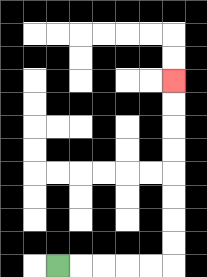{'start': '[2, 11]', 'end': '[7, 3]', 'path_directions': 'R,R,R,R,R,U,U,U,U,U,U,U,U', 'path_coordinates': '[[2, 11], [3, 11], [4, 11], [5, 11], [6, 11], [7, 11], [7, 10], [7, 9], [7, 8], [7, 7], [7, 6], [7, 5], [7, 4], [7, 3]]'}